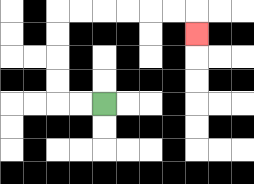{'start': '[4, 4]', 'end': '[8, 1]', 'path_directions': 'L,L,U,U,U,U,R,R,R,R,R,R,D', 'path_coordinates': '[[4, 4], [3, 4], [2, 4], [2, 3], [2, 2], [2, 1], [2, 0], [3, 0], [4, 0], [5, 0], [6, 0], [7, 0], [8, 0], [8, 1]]'}